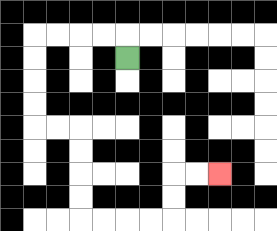{'start': '[5, 2]', 'end': '[9, 7]', 'path_directions': 'U,L,L,L,L,D,D,D,D,R,R,D,D,D,D,R,R,R,R,U,U,R,R', 'path_coordinates': '[[5, 2], [5, 1], [4, 1], [3, 1], [2, 1], [1, 1], [1, 2], [1, 3], [1, 4], [1, 5], [2, 5], [3, 5], [3, 6], [3, 7], [3, 8], [3, 9], [4, 9], [5, 9], [6, 9], [7, 9], [7, 8], [7, 7], [8, 7], [9, 7]]'}